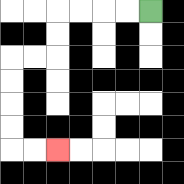{'start': '[6, 0]', 'end': '[2, 6]', 'path_directions': 'L,L,L,L,D,D,L,L,D,D,D,D,R,R', 'path_coordinates': '[[6, 0], [5, 0], [4, 0], [3, 0], [2, 0], [2, 1], [2, 2], [1, 2], [0, 2], [0, 3], [0, 4], [0, 5], [0, 6], [1, 6], [2, 6]]'}